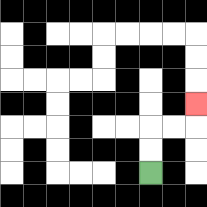{'start': '[6, 7]', 'end': '[8, 4]', 'path_directions': 'U,U,R,R,U', 'path_coordinates': '[[6, 7], [6, 6], [6, 5], [7, 5], [8, 5], [8, 4]]'}